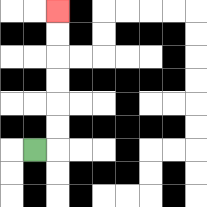{'start': '[1, 6]', 'end': '[2, 0]', 'path_directions': 'R,U,U,U,U,U,U', 'path_coordinates': '[[1, 6], [2, 6], [2, 5], [2, 4], [2, 3], [2, 2], [2, 1], [2, 0]]'}